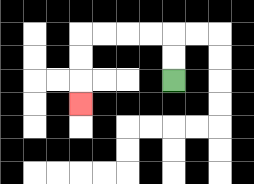{'start': '[7, 3]', 'end': '[3, 4]', 'path_directions': 'U,U,L,L,L,L,D,D,D', 'path_coordinates': '[[7, 3], [7, 2], [7, 1], [6, 1], [5, 1], [4, 1], [3, 1], [3, 2], [3, 3], [3, 4]]'}